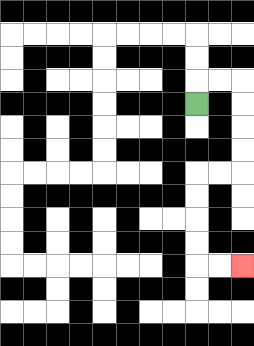{'start': '[8, 4]', 'end': '[10, 11]', 'path_directions': 'U,R,R,D,D,D,D,L,L,D,D,D,D,R,R', 'path_coordinates': '[[8, 4], [8, 3], [9, 3], [10, 3], [10, 4], [10, 5], [10, 6], [10, 7], [9, 7], [8, 7], [8, 8], [8, 9], [8, 10], [8, 11], [9, 11], [10, 11]]'}